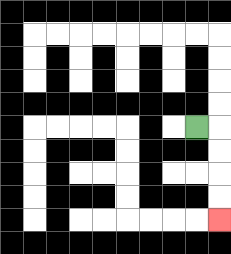{'start': '[8, 5]', 'end': '[9, 9]', 'path_directions': 'R,D,D,D,D', 'path_coordinates': '[[8, 5], [9, 5], [9, 6], [9, 7], [9, 8], [9, 9]]'}